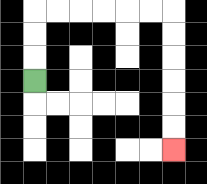{'start': '[1, 3]', 'end': '[7, 6]', 'path_directions': 'U,U,U,R,R,R,R,R,R,D,D,D,D,D,D', 'path_coordinates': '[[1, 3], [1, 2], [1, 1], [1, 0], [2, 0], [3, 0], [4, 0], [5, 0], [6, 0], [7, 0], [7, 1], [7, 2], [7, 3], [7, 4], [7, 5], [7, 6]]'}